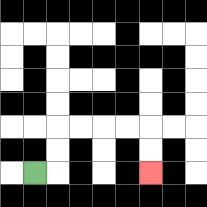{'start': '[1, 7]', 'end': '[6, 7]', 'path_directions': 'R,U,U,R,R,R,R,D,D', 'path_coordinates': '[[1, 7], [2, 7], [2, 6], [2, 5], [3, 5], [4, 5], [5, 5], [6, 5], [6, 6], [6, 7]]'}